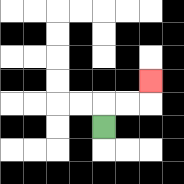{'start': '[4, 5]', 'end': '[6, 3]', 'path_directions': 'U,R,R,U', 'path_coordinates': '[[4, 5], [4, 4], [5, 4], [6, 4], [6, 3]]'}